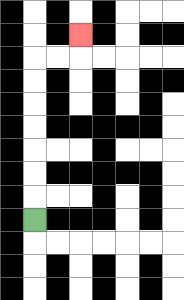{'start': '[1, 9]', 'end': '[3, 1]', 'path_directions': 'U,U,U,U,U,U,U,R,R,U', 'path_coordinates': '[[1, 9], [1, 8], [1, 7], [1, 6], [1, 5], [1, 4], [1, 3], [1, 2], [2, 2], [3, 2], [3, 1]]'}